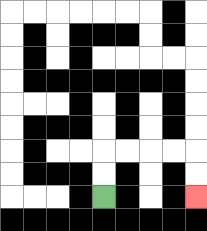{'start': '[4, 8]', 'end': '[8, 8]', 'path_directions': 'U,U,R,R,R,R,D,D', 'path_coordinates': '[[4, 8], [4, 7], [4, 6], [5, 6], [6, 6], [7, 6], [8, 6], [8, 7], [8, 8]]'}